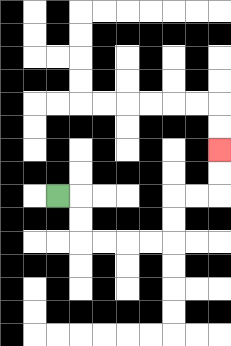{'start': '[2, 8]', 'end': '[9, 6]', 'path_directions': 'R,D,D,R,R,R,R,U,U,R,R,U,U', 'path_coordinates': '[[2, 8], [3, 8], [3, 9], [3, 10], [4, 10], [5, 10], [6, 10], [7, 10], [7, 9], [7, 8], [8, 8], [9, 8], [9, 7], [9, 6]]'}